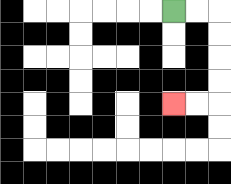{'start': '[7, 0]', 'end': '[7, 4]', 'path_directions': 'R,R,D,D,D,D,L,L', 'path_coordinates': '[[7, 0], [8, 0], [9, 0], [9, 1], [9, 2], [9, 3], [9, 4], [8, 4], [7, 4]]'}